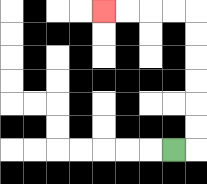{'start': '[7, 6]', 'end': '[4, 0]', 'path_directions': 'R,U,U,U,U,U,U,L,L,L,L', 'path_coordinates': '[[7, 6], [8, 6], [8, 5], [8, 4], [8, 3], [8, 2], [8, 1], [8, 0], [7, 0], [6, 0], [5, 0], [4, 0]]'}